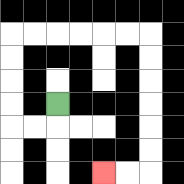{'start': '[2, 4]', 'end': '[4, 7]', 'path_directions': 'D,L,L,U,U,U,U,R,R,R,R,R,R,D,D,D,D,D,D,L,L', 'path_coordinates': '[[2, 4], [2, 5], [1, 5], [0, 5], [0, 4], [0, 3], [0, 2], [0, 1], [1, 1], [2, 1], [3, 1], [4, 1], [5, 1], [6, 1], [6, 2], [6, 3], [6, 4], [6, 5], [6, 6], [6, 7], [5, 7], [4, 7]]'}